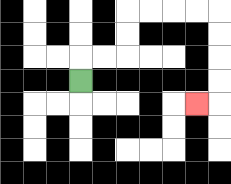{'start': '[3, 3]', 'end': '[8, 4]', 'path_directions': 'U,R,R,U,U,R,R,R,R,D,D,D,D,L', 'path_coordinates': '[[3, 3], [3, 2], [4, 2], [5, 2], [5, 1], [5, 0], [6, 0], [7, 0], [8, 0], [9, 0], [9, 1], [9, 2], [9, 3], [9, 4], [8, 4]]'}